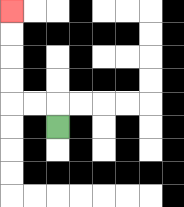{'start': '[2, 5]', 'end': '[0, 0]', 'path_directions': 'U,L,L,U,U,U,U', 'path_coordinates': '[[2, 5], [2, 4], [1, 4], [0, 4], [0, 3], [0, 2], [0, 1], [0, 0]]'}